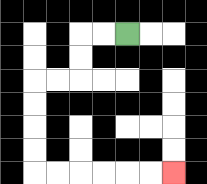{'start': '[5, 1]', 'end': '[7, 7]', 'path_directions': 'L,L,D,D,L,L,D,D,D,D,R,R,R,R,R,R', 'path_coordinates': '[[5, 1], [4, 1], [3, 1], [3, 2], [3, 3], [2, 3], [1, 3], [1, 4], [1, 5], [1, 6], [1, 7], [2, 7], [3, 7], [4, 7], [5, 7], [6, 7], [7, 7]]'}